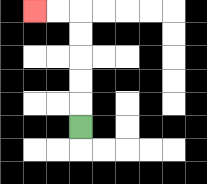{'start': '[3, 5]', 'end': '[1, 0]', 'path_directions': 'U,U,U,U,U,L,L', 'path_coordinates': '[[3, 5], [3, 4], [3, 3], [3, 2], [3, 1], [3, 0], [2, 0], [1, 0]]'}